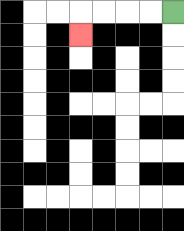{'start': '[7, 0]', 'end': '[3, 1]', 'path_directions': 'L,L,L,L,D', 'path_coordinates': '[[7, 0], [6, 0], [5, 0], [4, 0], [3, 0], [3, 1]]'}